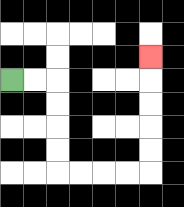{'start': '[0, 3]', 'end': '[6, 2]', 'path_directions': 'R,R,D,D,D,D,R,R,R,R,U,U,U,U,U', 'path_coordinates': '[[0, 3], [1, 3], [2, 3], [2, 4], [2, 5], [2, 6], [2, 7], [3, 7], [4, 7], [5, 7], [6, 7], [6, 6], [6, 5], [6, 4], [6, 3], [6, 2]]'}